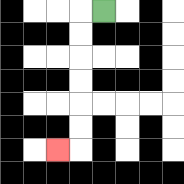{'start': '[4, 0]', 'end': '[2, 6]', 'path_directions': 'L,D,D,D,D,D,D,L', 'path_coordinates': '[[4, 0], [3, 0], [3, 1], [3, 2], [3, 3], [3, 4], [3, 5], [3, 6], [2, 6]]'}